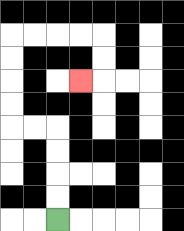{'start': '[2, 9]', 'end': '[3, 3]', 'path_directions': 'U,U,U,U,L,L,U,U,U,U,R,R,R,R,D,D,L', 'path_coordinates': '[[2, 9], [2, 8], [2, 7], [2, 6], [2, 5], [1, 5], [0, 5], [0, 4], [0, 3], [0, 2], [0, 1], [1, 1], [2, 1], [3, 1], [4, 1], [4, 2], [4, 3], [3, 3]]'}